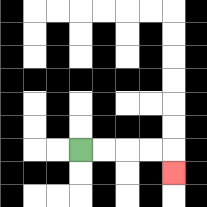{'start': '[3, 6]', 'end': '[7, 7]', 'path_directions': 'R,R,R,R,D', 'path_coordinates': '[[3, 6], [4, 6], [5, 6], [6, 6], [7, 6], [7, 7]]'}